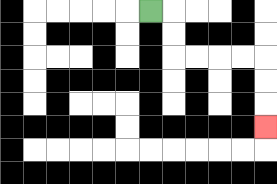{'start': '[6, 0]', 'end': '[11, 5]', 'path_directions': 'R,D,D,R,R,R,R,D,D,D', 'path_coordinates': '[[6, 0], [7, 0], [7, 1], [7, 2], [8, 2], [9, 2], [10, 2], [11, 2], [11, 3], [11, 4], [11, 5]]'}